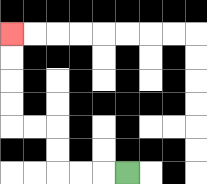{'start': '[5, 7]', 'end': '[0, 1]', 'path_directions': 'L,L,L,U,U,L,L,U,U,U,U', 'path_coordinates': '[[5, 7], [4, 7], [3, 7], [2, 7], [2, 6], [2, 5], [1, 5], [0, 5], [0, 4], [0, 3], [0, 2], [0, 1]]'}